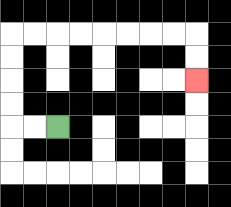{'start': '[2, 5]', 'end': '[8, 3]', 'path_directions': 'L,L,U,U,U,U,R,R,R,R,R,R,R,R,D,D', 'path_coordinates': '[[2, 5], [1, 5], [0, 5], [0, 4], [0, 3], [0, 2], [0, 1], [1, 1], [2, 1], [3, 1], [4, 1], [5, 1], [6, 1], [7, 1], [8, 1], [8, 2], [8, 3]]'}